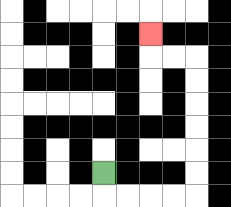{'start': '[4, 7]', 'end': '[6, 1]', 'path_directions': 'D,R,R,R,R,U,U,U,U,U,U,L,L,U', 'path_coordinates': '[[4, 7], [4, 8], [5, 8], [6, 8], [7, 8], [8, 8], [8, 7], [8, 6], [8, 5], [8, 4], [8, 3], [8, 2], [7, 2], [6, 2], [6, 1]]'}